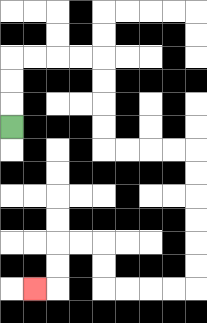{'start': '[0, 5]', 'end': '[1, 12]', 'path_directions': 'U,U,U,R,R,R,R,D,D,D,D,R,R,R,R,D,D,D,D,D,D,L,L,L,L,U,U,L,L,D,D,L', 'path_coordinates': '[[0, 5], [0, 4], [0, 3], [0, 2], [1, 2], [2, 2], [3, 2], [4, 2], [4, 3], [4, 4], [4, 5], [4, 6], [5, 6], [6, 6], [7, 6], [8, 6], [8, 7], [8, 8], [8, 9], [8, 10], [8, 11], [8, 12], [7, 12], [6, 12], [5, 12], [4, 12], [4, 11], [4, 10], [3, 10], [2, 10], [2, 11], [2, 12], [1, 12]]'}